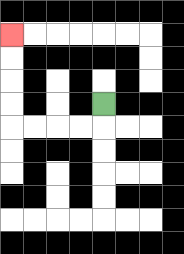{'start': '[4, 4]', 'end': '[0, 1]', 'path_directions': 'D,L,L,L,L,U,U,U,U', 'path_coordinates': '[[4, 4], [4, 5], [3, 5], [2, 5], [1, 5], [0, 5], [0, 4], [0, 3], [0, 2], [0, 1]]'}